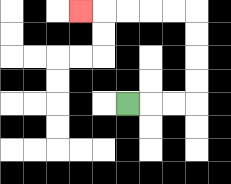{'start': '[5, 4]', 'end': '[3, 0]', 'path_directions': 'R,R,R,U,U,U,U,L,L,L,L,L', 'path_coordinates': '[[5, 4], [6, 4], [7, 4], [8, 4], [8, 3], [8, 2], [8, 1], [8, 0], [7, 0], [6, 0], [5, 0], [4, 0], [3, 0]]'}